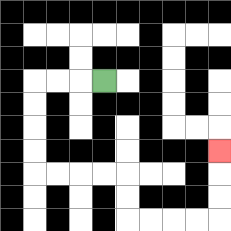{'start': '[4, 3]', 'end': '[9, 6]', 'path_directions': 'L,L,L,D,D,D,D,R,R,R,R,D,D,R,R,R,R,U,U,U', 'path_coordinates': '[[4, 3], [3, 3], [2, 3], [1, 3], [1, 4], [1, 5], [1, 6], [1, 7], [2, 7], [3, 7], [4, 7], [5, 7], [5, 8], [5, 9], [6, 9], [7, 9], [8, 9], [9, 9], [9, 8], [9, 7], [9, 6]]'}